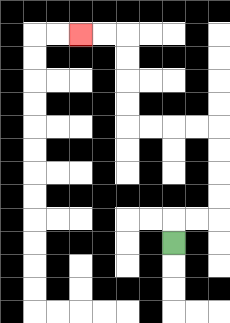{'start': '[7, 10]', 'end': '[3, 1]', 'path_directions': 'U,R,R,U,U,U,U,L,L,L,L,U,U,U,U,L,L', 'path_coordinates': '[[7, 10], [7, 9], [8, 9], [9, 9], [9, 8], [9, 7], [9, 6], [9, 5], [8, 5], [7, 5], [6, 5], [5, 5], [5, 4], [5, 3], [5, 2], [5, 1], [4, 1], [3, 1]]'}